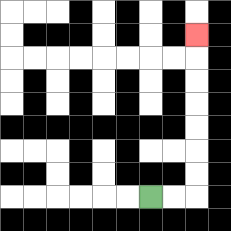{'start': '[6, 8]', 'end': '[8, 1]', 'path_directions': 'R,R,U,U,U,U,U,U,U', 'path_coordinates': '[[6, 8], [7, 8], [8, 8], [8, 7], [8, 6], [8, 5], [8, 4], [8, 3], [8, 2], [8, 1]]'}